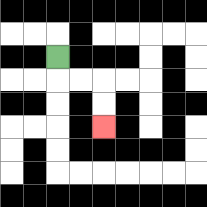{'start': '[2, 2]', 'end': '[4, 5]', 'path_directions': 'D,R,R,D,D', 'path_coordinates': '[[2, 2], [2, 3], [3, 3], [4, 3], [4, 4], [4, 5]]'}